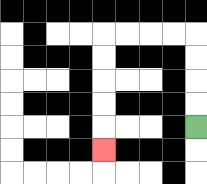{'start': '[8, 5]', 'end': '[4, 6]', 'path_directions': 'U,U,U,U,L,L,L,L,D,D,D,D,D', 'path_coordinates': '[[8, 5], [8, 4], [8, 3], [8, 2], [8, 1], [7, 1], [6, 1], [5, 1], [4, 1], [4, 2], [4, 3], [4, 4], [4, 5], [4, 6]]'}